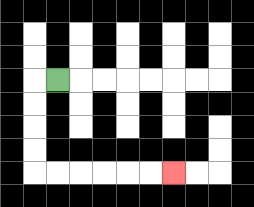{'start': '[2, 3]', 'end': '[7, 7]', 'path_directions': 'L,D,D,D,D,R,R,R,R,R,R', 'path_coordinates': '[[2, 3], [1, 3], [1, 4], [1, 5], [1, 6], [1, 7], [2, 7], [3, 7], [4, 7], [5, 7], [6, 7], [7, 7]]'}